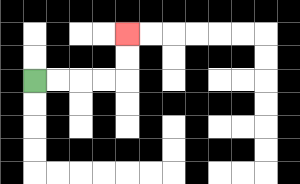{'start': '[1, 3]', 'end': '[5, 1]', 'path_directions': 'R,R,R,R,U,U', 'path_coordinates': '[[1, 3], [2, 3], [3, 3], [4, 3], [5, 3], [5, 2], [5, 1]]'}